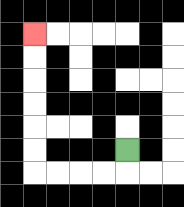{'start': '[5, 6]', 'end': '[1, 1]', 'path_directions': 'D,L,L,L,L,U,U,U,U,U,U', 'path_coordinates': '[[5, 6], [5, 7], [4, 7], [3, 7], [2, 7], [1, 7], [1, 6], [1, 5], [1, 4], [1, 3], [1, 2], [1, 1]]'}